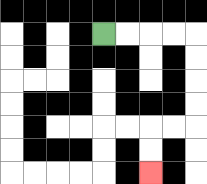{'start': '[4, 1]', 'end': '[6, 7]', 'path_directions': 'R,R,R,R,D,D,D,D,L,L,D,D', 'path_coordinates': '[[4, 1], [5, 1], [6, 1], [7, 1], [8, 1], [8, 2], [8, 3], [8, 4], [8, 5], [7, 5], [6, 5], [6, 6], [6, 7]]'}